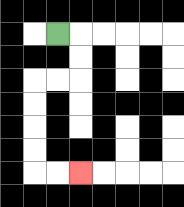{'start': '[2, 1]', 'end': '[3, 7]', 'path_directions': 'R,D,D,L,L,D,D,D,D,R,R', 'path_coordinates': '[[2, 1], [3, 1], [3, 2], [3, 3], [2, 3], [1, 3], [1, 4], [1, 5], [1, 6], [1, 7], [2, 7], [3, 7]]'}